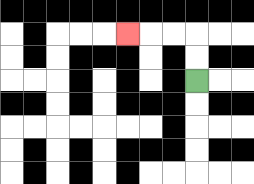{'start': '[8, 3]', 'end': '[5, 1]', 'path_directions': 'U,U,L,L,L', 'path_coordinates': '[[8, 3], [8, 2], [8, 1], [7, 1], [6, 1], [5, 1]]'}